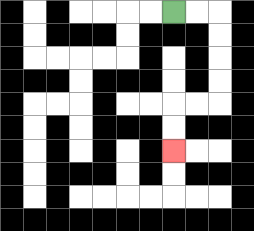{'start': '[7, 0]', 'end': '[7, 6]', 'path_directions': 'R,R,D,D,D,D,L,L,D,D', 'path_coordinates': '[[7, 0], [8, 0], [9, 0], [9, 1], [9, 2], [9, 3], [9, 4], [8, 4], [7, 4], [7, 5], [7, 6]]'}